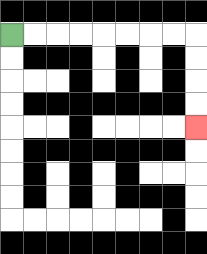{'start': '[0, 1]', 'end': '[8, 5]', 'path_directions': 'R,R,R,R,R,R,R,R,D,D,D,D', 'path_coordinates': '[[0, 1], [1, 1], [2, 1], [3, 1], [4, 1], [5, 1], [6, 1], [7, 1], [8, 1], [8, 2], [8, 3], [8, 4], [8, 5]]'}